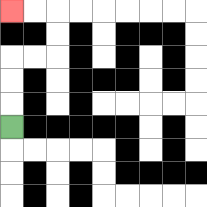{'start': '[0, 5]', 'end': '[0, 0]', 'path_directions': 'U,U,U,R,R,U,U,L,L', 'path_coordinates': '[[0, 5], [0, 4], [0, 3], [0, 2], [1, 2], [2, 2], [2, 1], [2, 0], [1, 0], [0, 0]]'}